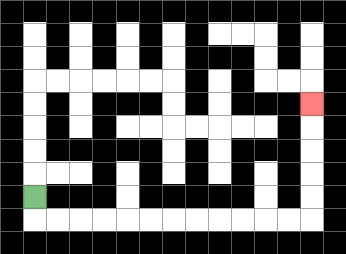{'start': '[1, 8]', 'end': '[13, 4]', 'path_directions': 'D,R,R,R,R,R,R,R,R,R,R,R,R,U,U,U,U,U', 'path_coordinates': '[[1, 8], [1, 9], [2, 9], [3, 9], [4, 9], [5, 9], [6, 9], [7, 9], [8, 9], [9, 9], [10, 9], [11, 9], [12, 9], [13, 9], [13, 8], [13, 7], [13, 6], [13, 5], [13, 4]]'}